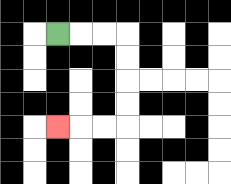{'start': '[2, 1]', 'end': '[2, 5]', 'path_directions': 'R,R,R,D,D,D,D,L,L,L', 'path_coordinates': '[[2, 1], [3, 1], [4, 1], [5, 1], [5, 2], [5, 3], [5, 4], [5, 5], [4, 5], [3, 5], [2, 5]]'}